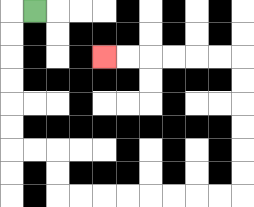{'start': '[1, 0]', 'end': '[4, 2]', 'path_directions': 'L,D,D,D,D,D,D,R,R,D,D,R,R,R,R,R,R,R,R,U,U,U,U,U,U,L,L,L,L,L,L', 'path_coordinates': '[[1, 0], [0, 0], [0, 1], [0, 2], [0, 3], [0, 4], [0, 5], [0, 6], [1, 6], [2, 6], [2, 7], [2, 8], [3, 8], [4, 8], [5, 8], [6, 8], [7, 8], [8, 8], [9, 8], [10, 8], [10, 7], [10, 6], [10, 5], [10, 4], [10, 3], [10, 2], [9, 2], [8, 2], [7, 2], [6, 2], [5, 2], [4, 2]]'}